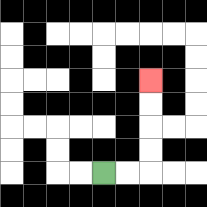{'start': '[4, 7]', 'end': '[6, 3]', 'path_directions': 'R,R,U,U,U,U', 'path_coordinates': '[[4, 7], [5, 7], [6, 7], [6, 6], [6, 5], [6, 4], [6, 3]]'}